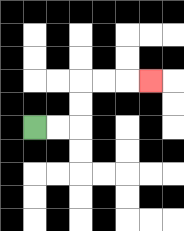{'start': '[1, 5]', 'end': '[6, 3]', 'path_directions': 'R,R,U,U,R,R,R', 'path_coordinates': '[[1, 5], [2, 5], [3, 5], [3, 4], [3, 3], [4, 3], [5, 3], [6, 3]]'}